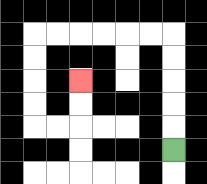{'start': '[7, 6]', 'end': '[3, 3]', 'path_directions': 'U,U,U,U,U,L,L,L,L,L,L,D,D,D,D,R,R,U,U', 'path_coordinates': '[[7, 6], [7, 5], [7, 4], [7, 3], [7, 2], [7, 1], [6, 1], [5, 1], [4, 1], [3, 1], [2, 1], [1, 1], [1, 2], [1, 3], [1, 4], [1, 5], [2, 5], [3, 5], [3, 4], [3, 3]]'}